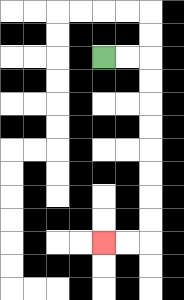{'start': '[4, 2]', 'end': '[4, 10]', 'path_directions': 'R,R,D,D,D,D,D,D,D,D,L,L', 'path_coordinates': '[[4, 2], [5, 2], [6, 2], [6, 3], [6, 4], [6, 5], [6, 6], [6, 7], [6, 8], [6, 9], [6, 10], [5, 10], [4, 10]]'}